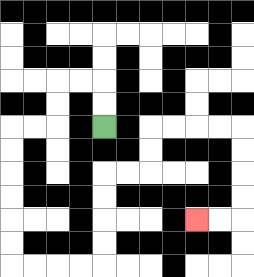{'start': '[4, 5]', 'end': '[8, 9]', 'path_directions': 'U,U,L,L,D,D,L,L,D,D,D,D,D,D,R,R,R,R,U,U,U,U,R,R,U,U,R,R,R,R,D,D,D,D,L,L', 'path_coordinates': '[[4, 5], [4, 4], [4, 3], [3, 3], [2, 3], [2, 4], [2, 5], [1, 5], [0, 5], [0, 6], [0, 7], [0, 8], [0, 9], [0, 10], [0, 11], [1, 11], [2, 11], [3, 11], [4, 11], [4, 10], [4, 9], [4, 8], [4, 7], [5, 7], [6, 7], [6, 6], [6, 5], [7, 5], [8, 5], [9, 5], [10, 5], [10, 6], [10, 7], [10, 8], [10, 9], [9, 9], [8, 9]]'}